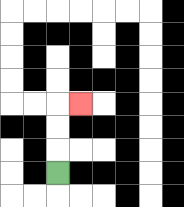{'start': '[2, 7]', 'end': '[3, 4]', 'path_directions': 'U,U,U,R', 'path_coordinates': '[[2, 7], [2, 6], [2, 5], [2, 4], [3, 4]]'}